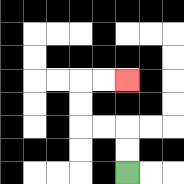{'start': '[5, 7]', 'end': '[5, 3]', 'path_directions': 'U,U,L,L,U,U,R,R', 'path_coordinates': '[[5, 7], [5, 6], [5, 5], [4, 5], [3, 5], [3, 4], [3, 3], [4, 3], [5, 3]]'}